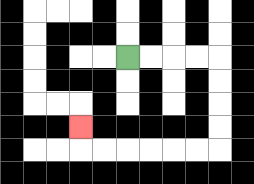{'start': '[5, 2]', 'end': '[3, 5]', 'path_directions': 'R,R,R,R,D,D,D,D,L,L,L,L,L,L,U', 'path_coordinates': '[[5, 2], [6, 2], [7, 2], [8, 2], [9, 2], [9, 3], [9, 4], [9, 5], [9, 6], [8, 6], [7, 6], [6, 6], [5, 6], [4, 6], [3, 6], [3, 5]]'}